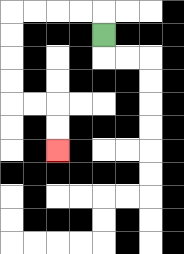{'start': '[4, 1]', 'end': '[2, 6]', 'path_directions': 'U,L,L,L,L,D,D,D,D,R,R,D,D', 'path_coordinates': '[[4, 1], [4, 0], [3, 0], [2, 0], [1, 0], [0, 0], [0, 1], [0, 2], [0, 3], [0, 4], [1, 4], [2, 4], [2, 5], [2, 6]]'}